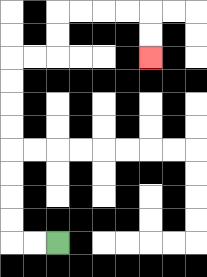{'start': '[2, 10]', 'end': '[6, 2]', 'path_directions': 'L,L,U,U,U,U,U,U,U,U,R,R,U,U,R,R,R,R,D,D', 'path_coordinates': '[[2, 10], [1, 10], [0, 10], [0, 9], [0, 8], [0, 7], [0, 6], [0, 5], [0, 4], [0, 3], [0, 2], [1, 2], [2, 2], [2, 1], [2, 0], [3, 0], [4, 0], [5, 0], [6, 0], [6, 1], [6, 2]]'}